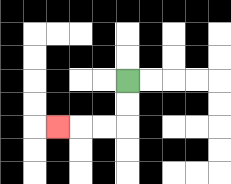{'start': '[5, 3]', 'end': '[2, 5]', 'path_directions': 'D,D,L,L,L', 'path_coordinates': '[[5, 3], [5, 4], [5, 5], [4, 5], [3, 5], [2, 5]]'}